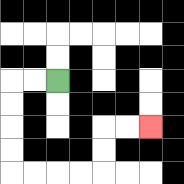{'start': '[2, 3]', 'end': '[6, 5]', 'path_directions': 'L,L,D,D,D,D,R,R,R,R,U,U,R,R', 'path_coordinates': '[[2, 3], [1, 3], [0, 3], [0, 4], [0, 5], [0, 6], [0, 7], [1, 7], [2, 7], [3, 7], [4, 7], [4, 6], [4, 5], [5, 5], [6, 5]]'}